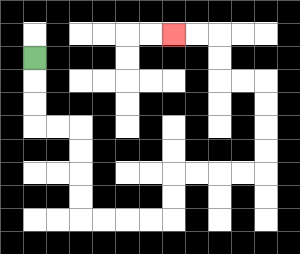{'start': '[1, 2]', 'end': '[7, 1]', 'path_directions': 'D,D,D,R,R,D,D,D,D,R,R,R,R,U,U,R,R,R,R,U,U,U,U,L,L,U,U,L,L', 'path_coordinates': '[[1, 2], [1, 3], [1, 4], [1, 5], [2, 5], [3, 5], [3, 6], [3, 7], [3, 8], [3, 9], [4, 9], [5, 9], [6, 9], [7, 9], [7, 8], [7, 7], [8, 7], [9, 7], [10, 7], [11, 7], [11, 6], [11, 5], [11, 4], [11, 3], [10, 3], [9, 3], [9, 2], [9, 1], [8, 1], [7, 1]]'}